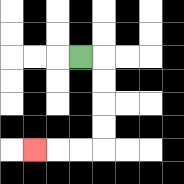{'start': '[3, 2]', 'end': '[1, 6]', 'path_directions': 'R,D,D,D,D,L,L,L', 'path_coordinates': '[[3, 2], [4, 2], [4, 3], [4, 4], [4, 5], [4, 6], [3, 6], [2, 6], [1, 6]]'}